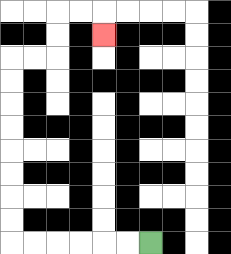{'start': '[6, 10]', 'end': '[4, 1]', 'path_directions': 'L,L,L,L,L,L,U,U,U,U,U,U,U,U,R,R,U,U,R,R,D', 'path_coordinates': '[[6, 10], [5, 10], [4, 10], [3, 10], [2, 10], [1, 10], [0, 10], [0, 9], [0, 8], [0, 7], [0, 6], [0, 5], [0, 4], [0, 3], [0, 2], [1, 2], [2, 2], [2, 1], [2, 0], [3, 0], [4, 0], [4, 1]]'}